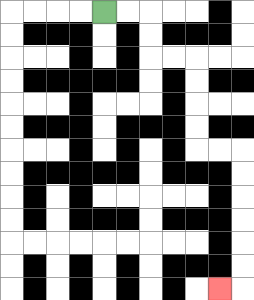{'start': '[4, 0]', 'end': '[9, 12]', 'path_directions': 'R,R,D,D,R,R,D,D,D,D,R,R,D,D,D,D,D,D,L', 'path_coordinates': '[[4, 0], [5, 0], [6, 0], [6, 1], [6, 2], [7, 2], [8, 2], [8, 3], [8, 4], [8, 5], [8, 6], [9, 6], [10, 6], [10, 7], [10, 8], [10, 9], [10, 10], [10, 11], [10, 12], [9, 12]]'}